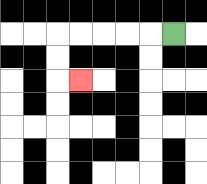{'start': '[7, 1]', 'end': '[3, 3]', 'path_directions': 'L,L,L,L,L,D,D,R', 'path_coordinates': '[[7, 1], [6, 1], [5, 1], [4, 1], [3, 1], [2, 1], [2, 2], [2, 3], [3, 3]]'}